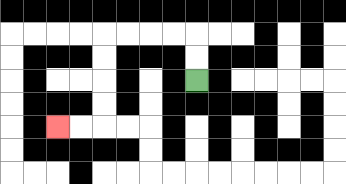{'start': '[8, 3]', 'end': '[2, 5]', 'path_directions': 'U,U,L,L,L,L,D,D,D,D,L,L', 'path_coordinates': '[[8, 3], [8, 2], [8, 1], [7, 1], [6, 1], [5, 1], [4, 1], [4, 2], [4, 3], [4, 4], [4, 5], [3, 5], [2, 5]]'}